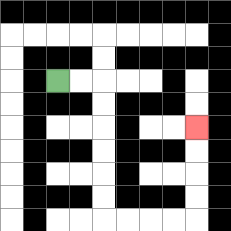{'start': '[2, 3]', 'end': '[8, 5]', 'path_directions': 'R,R,D,D,D,D,D,D,R,R,R,R,U,U,U,U', 'path_coordinates': '[[2, 3], [3, 3], [4, 3], [4, 4], [4, 5], [4, 6], [4, 7], [4, 8], [4, 9], [5, 9], [6, 9], [7, 9], [8, 9], [8, 8], [8, 7], [8, 6], [8, 5]]'}